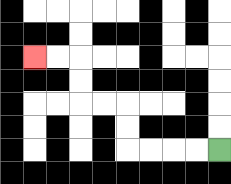{'start': '[9, 6]', 'end': '[1, 2]', 'path_directions': 'L,L,L,L,U,U,L,L,U,U,L,L', 'path_coordinates': '[[9, 6], [8, 6], [7, 6], [6, 6], [5, 6], [5, 5], [5, 4], [4, 4], [3, 4], [3, 3], [3, 2], [2, 2], [1, 2]]'}